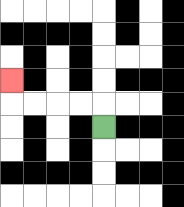{'start': '[4, 5]', 'end': '[0, 3]', 'path_directions': 'U,L,L,L,L,U', 'path_coordinates': '[[4, 5], [4, 4], [3, 4], [2, 4], [1, 4], [0, 4], [0, 3]]'}